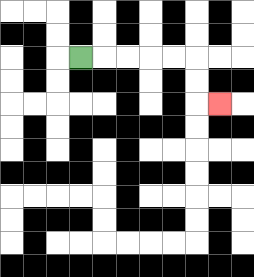{'start': '[3, 2]', 'end': '[9, 4]', 'path_directions': 'R,R,R,R,R,D,D,R', 'path_coordinates': '[[3, 2], [4, 2], [5, 2], [6, 2], [7, 2], [8, 2], [8, 3], [8, 4], [9, 4]]'}